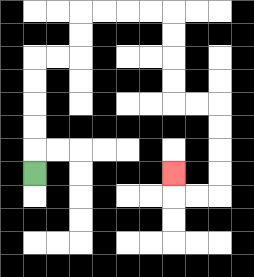{'start': '[1, 7]', 'end': '[7, 7]', 'path_directions': 'U,U,U,U,U,R,R,U,U,R,R,R,R,D,D,D,D,R,R,D,D,D,D,L,L,U', 'path_coordinates': '[[1, 7], [1, 6], [1, 5], [1, 4], [1, 3], [1, 2], [2, 2], [3, 2], [3, 1], [3, 0], [4, 0], [5, 0], [6, 0], [7, 0], [7, 1], [7, 2], [7, 3], [7, 4], [8, 4], [9, 4], [9, 5], [9, 6], [9, 7], [9, 8], [8, 8], [7, 8], [7, 7]]'}